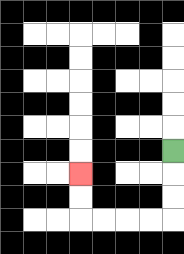{'start': '[7, 6]', 'end': '[3, 7]', 'path_directions': 'D,D,D,L,L,L,L,U,U', 'path_coordinates': '[[7, 6], [7, 7], [7, 8], [7, 9], [6, 9], [5, 9], [4, 9], [3, 9], [3, 8], [3, 7]]'}